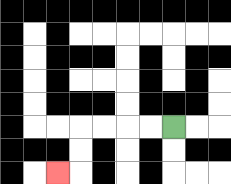{'start': '[7, 5]', 'end': '[2, 7]', 'path_directions': 'L,L,L,L,D,D,L', 'path_coordinates': '[[7, 5], [6, 5], [5, 5], [4, 5], [3, 5], [3, 6], [3, 7], [2, 7]]'}